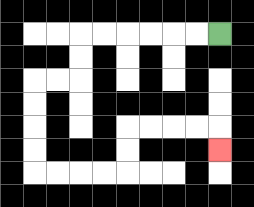{'start': '[9, 1]', 'end': '[9, 6]', 'path_directions': 'L,L,L,L,L,L,D,D,L,L,D,D,D,D,R,R,R,R,U,U,R,R,R,R,D', 'path_coordinates': '[[9, 1], [8, 1], [7, 1], [6, 1], [5, 1], [4, 1], [3, 1], [3, 2], [3, 3], [2, 3], [1, 3], [1, 4], [1, 5], [1, 6], [1, 7], [2, 7], [3, 7], [4, 7], [5, 7], [5, 6], [5, 5], [6, 5], [7, 5], [8, 5], [9, 5], [9, 6]]'}